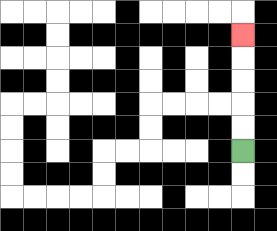{'start': '[10, 6]', 'end': '[10, 1]', 'path_directions': 'U,U,U,U,U', 'path_coordinates': '[[10, 6], [10, 5], [10, 4], [10, 3], [10, 2], [10, 1]]'}